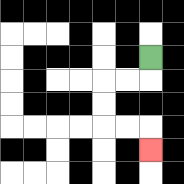{'start': '[6, 2]', 'end': '[6, 6]', 'path_directions': 'D,L,L,D,D,R,R,D', 'path_coordinates': '[[6, 2], [6, 3], [5, 3], [4, 3], [4, 4], [4, 5], [5, 5], [6, 5], [6, 6]]'}